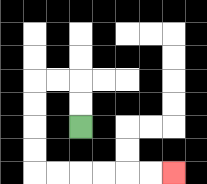{'start': '[3, 5]', 'end': '[7, 7]', 'path_directions': 'U,U,L,L,D,D,D,D,R,R,R,R,R,R', 'path_coordinates': '[[3, 5], [3, 4], [3, 3], [2, 3], [1, 3], [1, 4], [1, 5], [1, 6], [1, 7], [2, 7], [3, 7], [4, 7], [5, 7], [6, 7], [7, 7]]'}